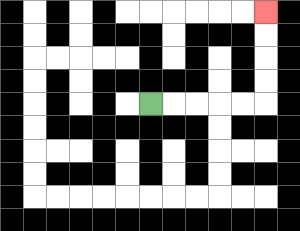{'start': '[6, 4]', 'end': '[11, 0]', 'path_directions': 'R,R,R,R,R,U,U,U,U', 'path_coordinates': '[[6, 4], [7, 4], [8, 4], [9, 4], [10, 4], [11, 4], [11, 3], [11, 2], [11, 1], [11, 0]]'}